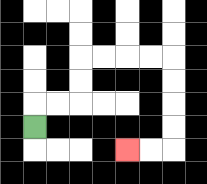{'start': '[1, 5]', 'end': '[5, 6]', 'path_directions': 'U,R,R,U,U,R,R,R,R,D,D,D,D,L,L', 'path_coordinates': '[[1, 5], [1, 4], [2, 4], [3, 4], [3, 3], [3, 2], [4, 2], [5, 2], [6, 2], [7, 2], [7, 3], [7, 4], [7, 5], [7, 6], [6, 6], [5, 6]]'}